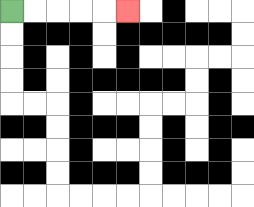{'start': '[0, 0]', 'end': '[5, 0]', 'path_directions': 'R,R,R,R,R', 'path_coordinates': '[[0, 0], [1, 0], [2, 0], [3, 0], [4, 0], [5, 0]]'}